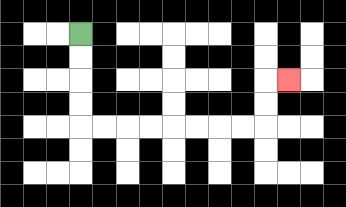{'start': '[3, 1]', 'end': '[12, 3]', 'path_directions': 'D,D,D,D,R,R,R,R,R,R,R,R,U,U,R', 'path_coordinates': '[[3, 1], [3, 2], [3, 3], [3, 4], [3, 5], [4, 5], [5, 5], [6, 5], [7, 5], [8, 5], [9, 5], [10, 5], [11, 5], [11, 4], [11, 3], [12, 3]]'}